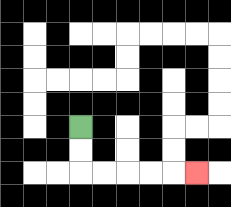{'start': '[3, 5]', 'end': '[8, 7]', 'path_directions': 'D,D,R,R,R,R,R', 'path_coordinates': '[[3, 5], [3, 6], [3, 7], [4, 7], [5, 7], [6, 7], [7, 7], [8, 7]]'}